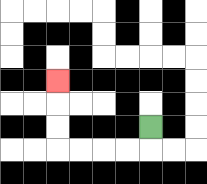{'start': '[6, 5]', 'end': '[2, 3]', 'path_directions': 'D,L,L,L,L,U,U,U', 'path_coordinates': '[[6, 5], [6, 6], [5, 6], [4, 6], [3, 6], [2, 6], [2, 5], [2, 4], [2, 3]]'}